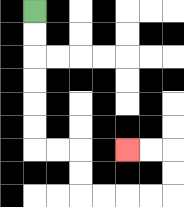{'start': '[1, 0]', 'end': '[5, 6]', 'path_directions': 'D,D,D,D,D,D,R,R,D,D,R,R,R,R,U,U,L,L', 'path_coordinates': '[[1, 0], [1, 1], [1, 2], [1, 3], [1, 4], [1, 5], [1, 6], [2, 6], [3, 6], [3, 7], [3, 8], [4, 8], [5, 8], [6, 8], [7, 8], [7, 7], [7, 6], [6, 6], [5, 6]]'}